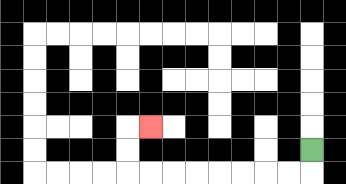{'start': '[13, 6]', 'end': '[6, 5]', 'path_directions': 'D,L,L,L,L,L,L,L,L,U,U,R', 'path_coordinates': '[[13, 6], [13, 7], [12, 7], [11, 7], [10, 7], [9, 7], [8, 7], [7, 7], [6, 7], [5, 7], [5, 6], [5, 5], [6, 5]]'}